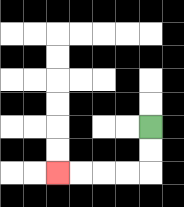{'start': '[6, 5]', 'end': '[2, 7]', 'path_directions': 'D,D,L,L,L,L', 'path_coordinates': '[[6, 5], [6, 6], [6, 7], [5, 7], [4, 7], [3, 7], [2, 7]]'}